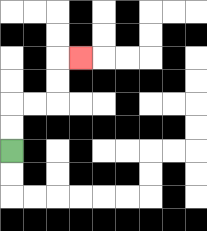{'start': '[0, 6]', 'end': '[3, 2]', 'path_directions': 'U,U,R,R,U,U,R', 'path_coordinates': '[[0, 6], [0, 5], [0, 4], [1, 4], [2, 4], [2, 3], [2, 2], [3, 2]]'}